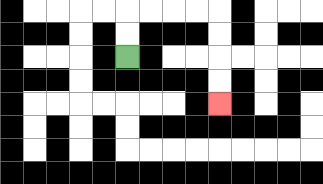{'start': '[5, 2]', 'end': '[9, 4]', 'path_directions': 'U,U,R,R,R,R,D,D,D,D', 'path_coordinates': '[[5, 2], [5, 1], [5, 0], [6, 0], [7, 0], [8, 0], [9, 0], [9, 1], [9, 2], [9, 3], [9, 4]]'}